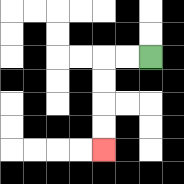{'start': '[6, 2]', 'end': '[4, 6]', 'path_directions': 'L,L,D,D,D,D', 'path_coordinates': '[[6, 2], [5, 2], [4, 2], [4, 3], [4, 4], [4, 5], [4, 6]]'}